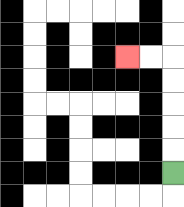{'start': '[7, 7]', 'end': '[5, 2]', 'path_directions': 'U,U,U,U,U,L,L', 'path_coordinates': '[[7, 7], [7, 6], [7, 5], [7, 4], [7, 3], [7, 2], [6, 2], [5, 2]]'}